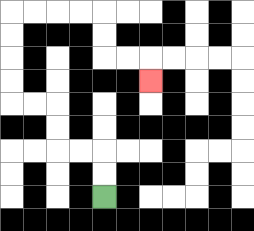{'start': '[4, 8]', 'end': '[6, 3]', 'path_directions': 'U,U,L,L,U,U,L,L,U,U,U,U,R,R,R,R,D,D,R,R,D', 'path_coordinates': '[[4, 8], [4, 7], [4, 6], [3, 6], [2, 6], [2, 5], [2, 4], [1, 4], [0, 4], [0, 3], [0, 2], [0, 1], [0, 0], [1, 0], [2, 0], [3, 0], [4, 0], [4, 1], [4, 2], [5, 2], [6, 2], [6, 3]]'}